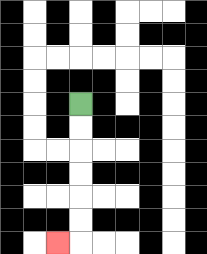{'start': '[3, 4]', 'end': '[2, 10]', 'path_directions': 'D,D,D,D,D,D,L', 'path_coordinates': '[[3, 4], [3, 5], [3, 6], [3, 7], [3, 8], [3, 9], [3, 10], [2, 10]]'}